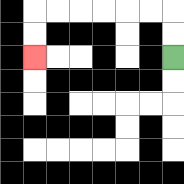{'start': '[7, 2]', 'end': '[1, 2]', 'path_directions': 'U,U,L,L,L,L,L,L,D,D', 'path_coordinates': '[[7, 2], [7, 1], [7, 0], [6, 0], [5, 0], [4, 0], [3, 0], [2, 0], [1, 0], [1, 1], [1, 2]]'}